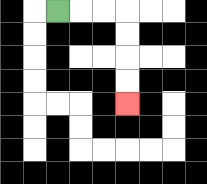{'start': '[2, 0]', 'end': '[5, 4]', 'path_directions': 'R,R,R,D,D,D,D', 'path_coordinates': '[[2, 0], [3, 0], [4, 0], [5, 0], [5, 1], [5, 2], [5, 3], [5, 4]]'}